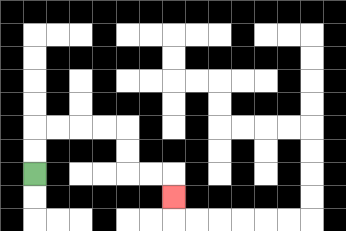{'start': '[1, 7]', 'end': '[7, 8]', 'path_directions': 'U,U,R,R,R,R,D,D,R,R,D', 'path_coordinates': '[[1, 7], [1, 6], [1, 5], [2, 5], [3, 5], [4, 5], [5, 5], [5, 6], [5, 7], [6, 7], [7, 7], [7, 8]]'}